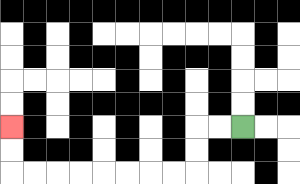{'start': '[10, 5]', 'end': '[0, 5]', 'path_directions': 'L,L,D,D,L,L,L,L,L,L,L,L,U,U', 'path_coordinates': '[[10, 5], [9, 5], [8, 5], [8, 6], [8, 7], [7, 7], [6, 7], [5, 7], [4, 7], [3, 7], [2, 7], [1, 7], [0, 7], [0, 6], [0, 5]]'}